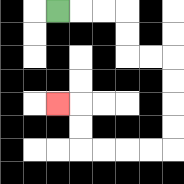{'start': '[2, 0]', 'end': '[2, 4]', 'path_directions': 'R,R,R,D,D,R,R,D,D,D,D,L,L,L,L,U,U,L', 'path_coordinates': '[[2, 0], [3, 0], [4, 0], [5, 0], [5, 1], [5, 2], [6, 2], [7, 2], [7, 3], [7, 4], [7, 5], [7, 6], [6, 6], [5, 6], [4, 6], [3, 6], [3, 5], [3, 4], [2, 4]]'}